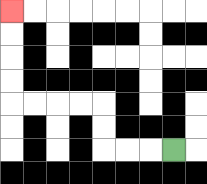{'start': '[7, 6]', 'end': '[0, 0]', 'path_directions': 'L,L,L,U,U,L,L,L,L,U,U,U,U', 'path_coordinates': '[[7, 6], [6, 6], [5, 6], [4, 6], [4, 5], [4, 4], [3, 4], [2, 4], [1, 4], [0, 4], [0, 3], [0, 2], [0, 1], [0, 0]]'}